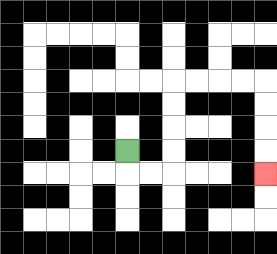{'start': '[5, 6]', 'end': '[11, 7]', 'path_directions': 'D,R,R,U,U,U,U,R,R,R,R,D,D,D,D', 'path_coordinates': '[[5, 6], [5, 7], [6, 7], [7, 7], [7, 6], [7, 5], [7, 4], [7, 3], [8, 3], [9, 3], [10, 3], [11, 3], [11, 4], [11, 5], [11, 6], [11, 7]]'}